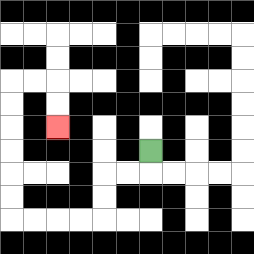{'start': '[6, 6]', 'end': '[2, 5]', 'path_directions': 'D,L,L,D,D,L,L,L,L,U,U,U,U,U,U,R,R,D,D', 'path_coordinates': '[[6, 6], [6, 7], [5, 7], [4, 7], [4, 8], [4, 9], [3, 9], [2, 9], [1, 9], [0, 9], [0, 8], [0, 7], [0, 6], [0, 5], [0, 4], [0, 3], [1, 3], [2, 3], [2, 4], [2, 5]]'}